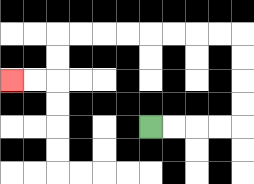{'start': '[6, 5]', 'end': '[0, 3]', 'path_directions': 'R,R,R,R,U,U,U,U,L,L,L,L,L,L,L,L,D,D,L,L', 'path_coordinates': '[[6, 5], [7, 5], [8, 5], [9, 5], [10, 5], [10, 4], [10, 3], [10, 2], [10, 1], [9, 1], [8, 1], [7, 1], [6, 1], [5, 1], [4, 1], [3, 1], [2, 1], [2, 2], [2, 3], [1, 3], [0, 3]]'}